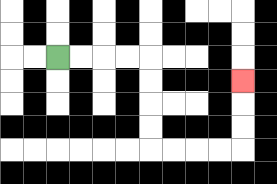{'start': '[2, 2]', 'end': '[10, 3]', 'path_directions': 'R,R,R,R,D,D,D,D,R,R,R,R,U,U,U', 'path_coordinates': '[[2, 2], [3, 2], [4, 2], [5, 2], [6, 2], [6, 3], [6, 4], [6, 5], [6, 6], [7, 6], [8, 6], [9, 6], [10, 6], [10, 5], [10, 4], [10, 3]]'}